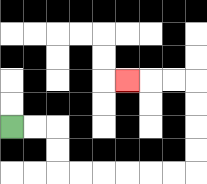{'start': '[0, 5]', 'end': '[5, 3]', 'path_directions': 'R,R,D,D,R,R,R,R,R,R,U,U,U,U,L,L,L', 'path_coordinates': '[[0, 5], [1, 5], [2, 5], [2, 6], [2, 7], [3, 7], [4, 7], [5, 7], [6, 7], [7, 7], [8, 7], [8, 6], [8, 5], [8, 4], [8, 3], [7, 3], [6, 3], [5, 3]]'}